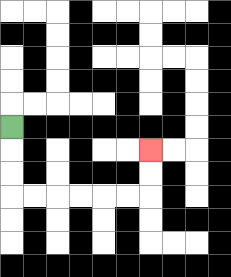{'start': '[0, 5]', 'end': '[6, 6]', 'path_directions': 'D,D,D,R,R,R,R,R,R,U,U', 'path_coordinates': '[[0, 5], [0, 6], [0, 7], [0, 8], [1, 8], [2, 8], [3, 8], [4, 8], [5, 8], [6, 8], [6, 7], [6, 6]]'}